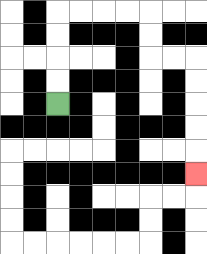{'start': '[2, 4]', 'end': '[8, 7]', 'path_directions': 'U,U,U,U,R,R,R,R,D,D,R,R,D,D,D,D,D', 'path_coordinates': '[[2, 4], [2, 3], [2, 2], [2, 1], [2, 0], [3, 0], [4, 0], [5, 0], [6, 0], [6, 1], [6, 2], [7, 2], [8, 2], [8, 3], [8, 4], [8, 5], [8, 6], [8, 7]]'}